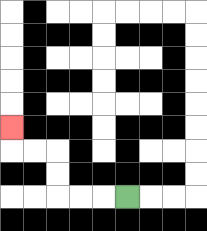{'start': '[5, 8]', 'end': '[0, 5]', 'path_directions': 'L,L,L,U,U,L,L,U', 'path_coordinates': '[[5, 8], [4, 8], [3, 8], [2, 8], [2, 7], [2, 6], [1, 6], [0, 6], [0, 5]]'}